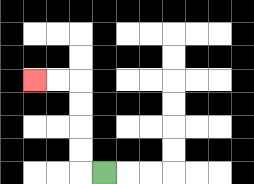{'start': '[4, 7]', 'end': '[1, 3]', 'path_directions': 'L,U,U,U,U,L,L', 'path_coordinates': '[[4, 7], [3, 7], [3, 6], [3, 5], [3, 4], [3, 3], [2, 3], [1, 3]]'}